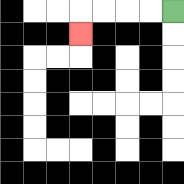{'start': '[7, 0]', 'end': '[3, 1]', 'path_directions': 'L,L,L,L,D', 'path_coordinates': '[[7, 0], [6, 0], [5, 0], [4, 0], [3, 0], [3, 1]]'}